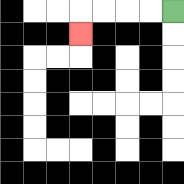{'start': '[7, 0]', 'end': '[3, 1]', 'path_directions': 'L,L,L,L,D', 'path_coordinates': '[[7, 0], [6, 0], [5, 0], [4, 0], [3, 0], [3, 1]]'}